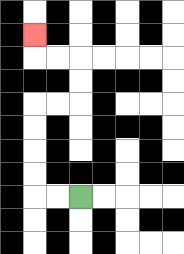{'start': '[3, 8]', 'end': '[1, 1]', 'path_directions': 'L,L,U,U,U,U,R,R,U,U,L,L,U', 'path_coordinates': '[[3, 8], [2, 8], [1, 8], [1, 7], [1, 6], [1, 5], [1, 4], [2, 4], [3, 4], [3, 3], [3, 2], [2, 2], [1, 2], [1, 1]]'}